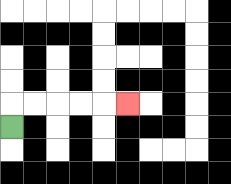{'start': '[0, 5]', 'end': '[5, 4]', 'path_directions': 'U,R,R,R,R,R', 'path_coordinates': '[[0, 5], [0, 4], [1, 4], [2, 4], [3, 4], [4, 4], [5, 4]]'}